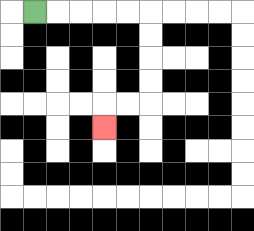{'start': '[1, 0]', 'end': '[4, 5]', 'path_directions': 'R,R,R,R,R,D,D,D,D,L,L,D', 'path_coordinates': '[[1, 0], [2, 0], [3, 0], [4, 0], [5, 0], [6, 0], [6, 1], [6, 2], [6, 3], [6, 4], [5, 4], [4, 4], [4, 5]]'}